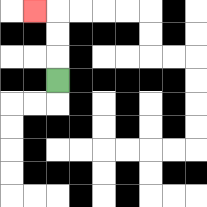{'start': '[2, 3]', 'end': '[1, 0]', 'path_directions': 'U,U,U,L', 'path_coordinates': '[[2, 3], [2, 2], [2, 1], [2, 0], [1, 0]]'}